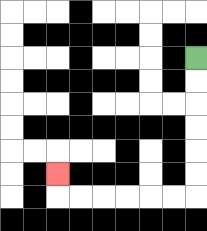{'start': '[8, 2]', 'end': '[2, 7]', 'path_directions': 'D,D,D,D,D,D,L,L,L,L,L,L,U', 'path_coordinates': '[[8, 2], [8, 3], [8, 4], [8, 5], [8, 6], [8, 7], [8, 8], [7, 8], [6, 8], [5, 8], [4, 8], [3, 8], [2, 8], [2, 7]]'}